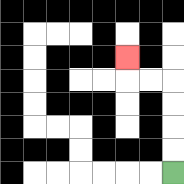{'start': '[7, 7]', 'end': '[5, 2]', 'path_directions': 'U,U,U,U,L,L,U', 'path_coordinates': '[[7, 7], [7, 6], [7, 5], [7, 4], [7, 3], [6, 3], [5, 3], [5, 2]]'}